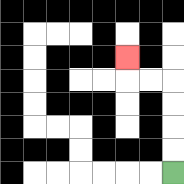{'start': '[7, 7]', 'end': '[5, 2]', 'path_directions': 'U,U,U,U,L,L,U', 'path_coordinates': '[[7, 7], [7, 6], [7, 5], [7, 4], [7, 3], [6, 3], [5, 3], [5, 2]]'}